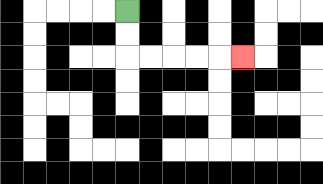{'start': '[5, 0]', 'end': '[10, 2]', 'path_directions': 'D,D,R,R,R,R,R', 'path_coordinates': '[[5, 0], [5, 1], [5, 2], [6, 2], [7, 2], [8, 2], [9, 2], [10, 2]]'}